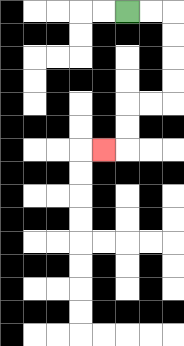{'start': '[5, 0]', 'end': '[4, 6]', 'path_directions': 'R,R,D,D,D,D,L,L,D,D,L', 'path_coordinates': '[[5, 0], [6, 0], [7, 0], [7, 1], [7, 2], [7, 3], [7, 4], [6, 4], [5, 4], [5, 5], [5, 6], [4, 6]]'}